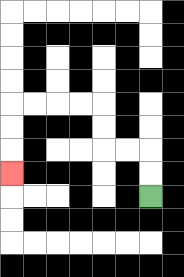{'start': '[6, 8]', 'end': '[0, 7]', 'path_directions': 'U,U,L,L,U,U,L,L,L,L,D,D,D', 'path_coordinates': '[[6, 8], [6, 7], [6, 6], [5, 6], [4, 6], [4, 5], [4, 4], [3, 4], [2, 4], [1, 4], [0, 4], [0, 5], [0, 6], [0, 7]]'}